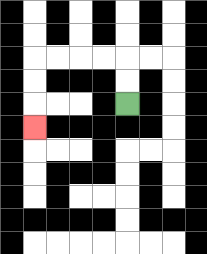{'start': '[5, 4]', 'end': '[1, 5]', 'path_directions': 'U,U,L,L,L,L,D,D,D', 'path_coordinates': '[[5, 4], [5, 3], [5, 2], [4, 2], [3, 2], [2, 2], [1, 2], [1, 3], [1, 4], [1, 5]]'}